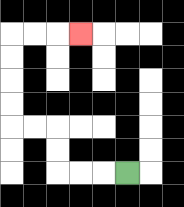{'start': '[5, 7]', 'end': '[3, 1]', 'path_directions': 'L,L,L,U,U,L,L,U,U,U,U,R,R,R', 'path_coordinates': '[[5, 7], [4, 7], [3, 7], [2, 7], [2, 6], [2, 5], [1, 5], [0, 5], [0, 4], [0, 3], [0, 2], [0, 1], [1, 1], [2, 1], [3, 1]]'}